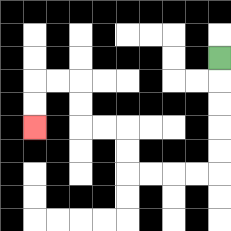{'start': '[9, 2]', 'end': '[1, 5]', 'path_directions': 'D,D,D,D,D,L,L,L,L,U,U,L,L,U,U,L,L,D,D', 'path_coordinates': '[[9, 2], [9, 3], [9, 4], [9, 5], [9, 6], [9, 7], [8, 7], [7, 7], [6, 7], [5, 7], [5, 6], [5, 5], [4, 5], [3, 5], [3, 4], [3, 3], [2, 3], [1, 3], [1, 4], [1, 5]]'}